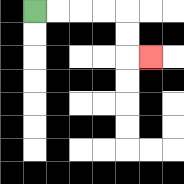{'start': '[1, 0]', 'end': '[6, 2]', 'path_directions': 'R,R,R,R,D,D,R', 'path_coordinates': '[[1, 0], [2, 0], [3, 0], [4, 0], [5, 0], [5, 1], [5, 2], [6, 2]]'}